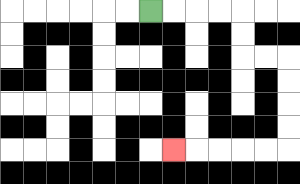{'start': '[6, 0]', 'end': '[7, 6]', 'path_directions': 'R,R,R,R,D,D,R,R,D,D,D,D,L,L,L,L,L', 'path_coordinates': '[[6, 0], [7, 0], [8, 0], [9, 0], [10, 0], [10, 1], [10, 2], [11, 2], [12, 2], [12, 3], [12, 4], [12, 5], [12, 6], [11, 6], [10, 6], [9, 6], [8, 6], [7, 6]]'}